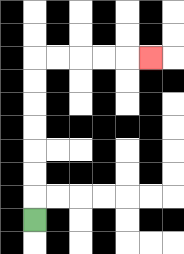{'start': '[1, 9]', 'end': '[6, 2]', 'path_directions': 'U,U,U,U,U,U,U,R,R,R,R,R', 'path_coordinates': '[[1, 9], [1, 8], [1, 7], [1, 6], [1, 5], [1, 4], [1, 3], [1, 2], [2, 2], [3, 2], [4, 2], [5, 2], [6, 2]]'}